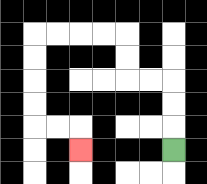{'start': '[7, 6]', 'end': '[3, 6]', 'path_directions': 'U,U,U,L,L,U,U,L,L,L,L,D,D,D,D,R,R,D', 'path_coordinates': '[[7, 6], [7, 5], [7, 4], [7, 3], [6, 3], [5, 3], [5, 2], [5, 1], [4, 1], [3, 1], [2, 1], [1, 1], [1, 2], [1, 3], [1, 4], [1, 5], [2, 5], [3, 5], [3, 6]]'}